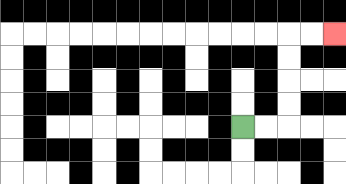{'start': '[10, 5]', 'end': '[14, 1]', 'path_directions': 'R,R,U,U,U,U,R,R', 'path_coordinates': '[[10, 5], [11, 5], [12, 5], [12, 4], [12, 3], [12, 2], [12, 1], [13, 1], [14, 1]]'}